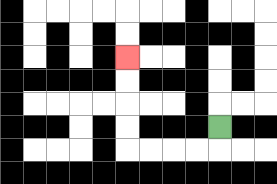{'start': '[9, 5]', 'end': '[5, 2]', 'path_directions': 'D,L,L,L,L,U,U,U,U', 'path_coordinates': '[[9, 5], [9, 6], [8, 6], [7, 6], [6, 6], [5, 6], [5, 5], [5, 4], [5, 3], [5, 2]]'}